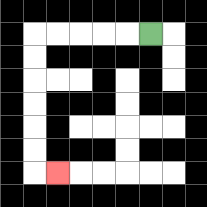{'start': '[6, 1]', 'end': '[2, 7]', 'path_directions': 'L,L,L,L,L,D,D,D,D,D,D,R', 'path_coordinates': '[[6, 1], [5, 1], [4, 1], [3, 1], [2, 1], [1, 1], [1, 2], [1, 3], [1, 4], [1, 5], [1, 6], [1, 7], [2, 7]]'}